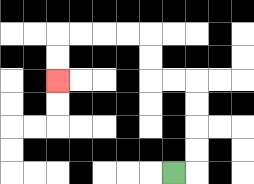{'start': '[7, 7]', 'end': '[2, 3]', 'path_directions': 'R,U,U,U,U,L,L,U,U,L,L,L,L,D,D', 'path_coordinates': '[[7, 7], [8, 7], [8, 6], [8, 5], [8, 4], [8, 3], [7, 3], [6, 3], [6, 2], [6, 1], [5, 1], [4, 1], [3, 1], [2, 1], [2, 2], [2, 3]]'}